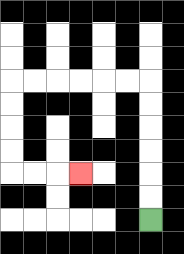{'start': '[6, 9]', 'end': '[3, 7]', 'path_directions': 'U,U,U,U,U,U,L,L,L,L,L,L,D,D,D,D,R,R,R', 'path_coordinates': '[[6, 9], [6, 8], [6, 7], [6, 6], [6, 5], [6, 4], [6, 3], [5, 3], [4, 3], [3, 3], [2, 3], [1, 3], [0, 3], [0, 4], [0, 5], [0, 6], [0, 7], [1, 7], [2, 7], [3, 7]]'}